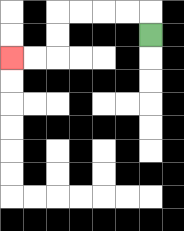{'start': '[6, 1]', 'end': '[0, 2]', 'path_directions': 'U,L,L,L,L,D,D,L,L', 'path_coordinates': '[[6, 1], [6, 0], [5, 0], [4, 0], [3, 0], [2, 0], [2, 1], [2, 2], [1, 2], [0, 2]]'}